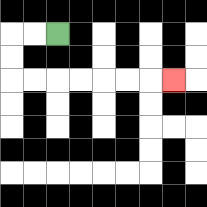{'start': '[2, 1]', 'end': '[7, 3]', 'path_directions': 'L,L,D,D,R,R,R,R,R,R,R', 'path_coordinates': '[[2, 1], [1, 1], [0, 1], [0, 2], [0, 3], [1, 3], [2, 3], [3, 3], [4, 3], [5, 3], [6, 3], [7, 3]]'}